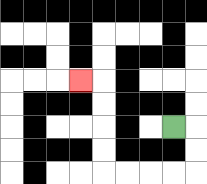{'start': '[7, 5]', 'end': '[3, 3]', 'path_directions': 'R,D,D,L,L,L,L,U,U,U,U,L', 'path_coordinates': '[[7, 5], [8, 5], [8, 6], [8, 7], [7, 7], [6, 7], [5, 7], [4, 7], [4, 6], [4, 5], [4, 4], [4, 3], [3, 3]]'}